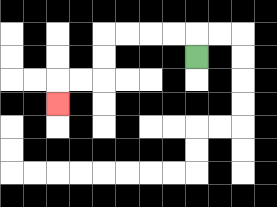{'start': '[8, 2]', 'end': '[2, 4]', 'path_directions': 'U,L,L,L,L,D,D,L,L,D', 'path_coordinates': '[[8, 2], [8, 1], [7, 1], [6, 1], [5, 1], [4, 1], [4, 2], [4, 3], [3, 3], [2, 3], [2, 4]]'}